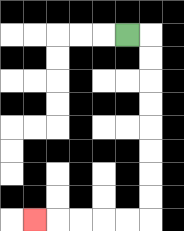{'start': '[5, 1]', 'end': '[1, 9]', 'path_directions': 'R,D,D,D,D,D,D,D,D,L,L,L,L,L', 'path_coordinates': '[[5, 1], [6, 1], [6, 2], [6, 3], [6, 4], [6, 5], [6, 6], [6, 7], [6, 8], [6, 9], [5, 9], [4, 9], [3, 9], [2, 9], [1, 9]]'}